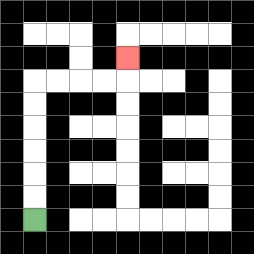{'start': '[1, 9]', 'end': '[5, 2]', 'path_directions': 'U,U,U,U,U,U,R,R,R,R,U', 'path_coordinates': '[[1, 9], [1, 8], [1, 7], [1, 6], [1, 5], [1, 4], [1, 3], [2, 3], [3, 3], [4, 3], [5, 3], [5, 2]]'}